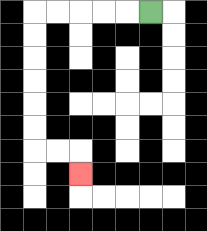{'start': '[6, 0]', 'end': '[3, 7]', 'path_directions': 'L,L,L,L,L,D,D,D,D,D,D,R,R,D', 'path_coordinates': '[[6, 0], [5, 0], [4, 0], [3, 0], [2, 0], [1, 0], [1, 1], [1, 2], [1, 3], [1, 4], [1, 5], [1, 6], [2, 6], [3, 6], [3, 7]]'}